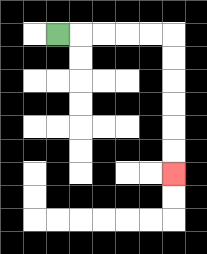{'start': '[2, 1]', 'end': '[7, 7]', 'path_directions': 'R,R,R,R,R,D,D,D,D,D,D', 'path_coordinates': '[[2, 1], [3, 1], [4, 1], [5, 1], [6, 1], [7, 1], [7, 2], [7, 3], [7, 4], [7, 5], [7, 6], [7, 7]]'}